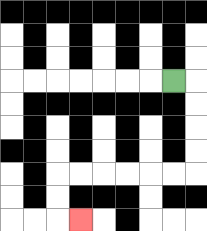{'start': '[7, 3]', 'end': '[3, 9]', 'path_directions': 'R,D,D,D,D,L,L,L,L,L,L,D,D,R', 'path_coordinates': '[[7, 3], [8, 3], [8, 4], [8, 5], [8, 6], [8, 7], [7, 7], [6, 7], [5, 7], [4, 7], [3, 7], [2, 7], [2, 8], [2, 9], [3, 9]]'}